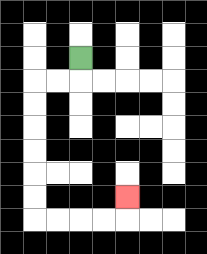{'start': '[3, 2]', 'end': '[5, 8]', 'path_directions': 'D,L,L,D,D,D,D,D,D,R,R,R,R,U', 'path_coordinates': '[[3, 2], [3, 3], [2, 3], [1, 3], [1, 4], [1, 5], [1, 6], [1, 7], [1, 8], [1, 9], [2, 9], [3, 9], [4, 9], [5, 9], [5, 8]]'}